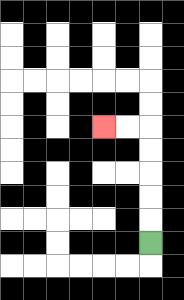{'start': '[6, 10]', 'end': '[4, 5]', 'path_directions': 'U,U,U,U,U,L,L', 'path_coordinates': '[[6, 10], [6, 9], [6, 8], [6, 7], [6, 6], [6, 5], [5, 5], [4, 5]]'}